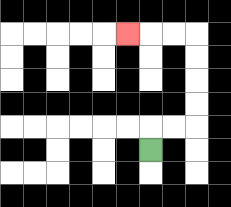{'start': '[6, 6]', 'end': '[5, 1]', 'path_directions': 'U,R,R,U,U,U,U,L,L,L', 'path_coordinates': '[[6, 6], [6, 5], [7, 5], [8, 5], [8, 4], [8, 3], [8, 2], [8, 1], [7, 1], [6, 1], [5, 1]]'}